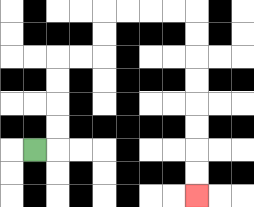{'start': '[1, 6]', 'end': '[8, 8]', 'path_directions': 'R,U,U,U,U,R,R,U,U,R,R,R,R,D,D,D,D,D,D,D,D', 'path_coordinates': '[[1, 6], [2, 6], [2, 5], [2, 4], [2, 3], [2, 2], [3, 2], [4, 2], [4, 1], [4, 0], [5, 0], [6, 0], [7, 0], [8, 0], [8, 1], [8, 2], [8, 3], [8, 4], [8, 5], [8, 6], [8, 7], [8, 8]]'}